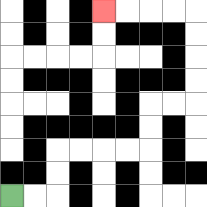{'start': '[0, 8]', 'end': '[4, 0]', 'path_directions': 'R,R,U,U,R,R,R,R,U,U,R,R,U,U,U,U,L,L,L,L', 'path_coordinates': '[[0, 8], [1, 8], [2, 8], [2, 7], [2, 6], [3, 6], [4, 6], [5, 6], [6, 6], [6, 5], [6, 4], [7, 4], [8, 4], [8, 3], [8, 2], [8, 1], [8, 0], [7, 0], [6, 0], [5, 0], [4, 0]]'}